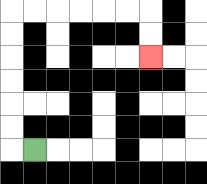{'start': '[1, 6]', 'end': '[6, 2]', 'path_directions': 'L,U,U,U,U,U,U,R,R,R,R,R,R,D,D', 'path_coordinates': '[[1, 6], [0, 6], [0, 5], [0, 4], [0, 3], [0, 2], [0, 1], [0, 0], [1, 0], [2, 0], [3, 0], [4, 0], [5, 0], [6, 0], [6, 1], [6, 2]]'}